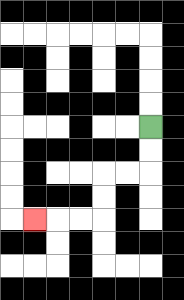{'start': '[6, 5]', 'end': '[1, 9]', 'path_directions': 'D,D,L,L,D,D,L,L,L', 'path_coordinates': '[[6, 5], [6, 6], [6, 7], [5, 7], [4, 7], [4, 8], [4, 9], [3, 9], [2, 9], [1, 9]]'}